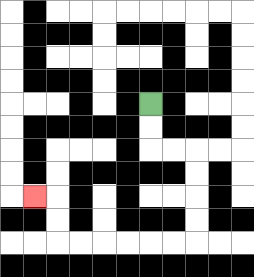{'start': '[6, 4]', 'end': '[1, 8]', 'path_directions': 'D,D,R,R,D,D,D,D,L,L,L,L,L,L,U,U,L', 'path_coordinates': '[[6, 4], [6, 5], [6, 6], [7, 6], [8, 6], [8, 7], [8, 8], [8, 9], [8, 10], [7, 10], [6, 10], [5, 10], [4, 10], [3, 10], [2, 10], [2, 9], [2, 8], [1, 8]]'}